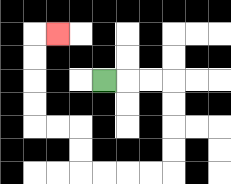{'start': '[4, 3]', 'end': '[2, 1]', 'path_directions': 'R,R,R,D,D,D,D,L,L,L,L,U,U,L,L,U,U,U,U,R', 'path_coordinates': '[[4, 3], [5, 3], [6, 3], [7, 3], [7, 4], [7, 5], [7, 6], [7, 7], [6, 7], [5, 7], [4, 7], [3, 7], [3, 6], [3, 5], [2, 5], [1, 5], [1, 4], [1, 3], [1, 2], [1, 1], [2, 1]]'}